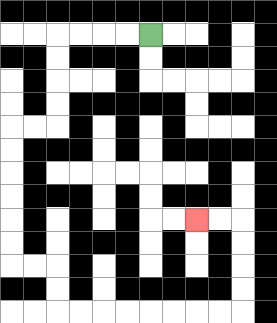{'start': '[6, 1]', 'end': '[8, 9]', 'path_directions': 'L,L,L,L,D,D,D,D,L,L,D,D,D,D,D,D,R,R,D,D,R,R,R,R,R,R,R,R,U,U,U,U,L,L', 'path_coordinates': '[[6, 1], [5, 1], [4, 1], [3, 1], [2, 1], [2, 2], [2, 3], [2, 4], [2, 5], [1, 5], [0, 5], [0, 6], [0, 7], [0, 8], [0, 9], [0, 10], [0, 11], [1, 11], [2, 11], [2, 12], [2, 13], [3, 13], [4, 13], [5, 13], [6, 13], [7, 13], [8, 13], [9, 13], [10, 13], [10, 12], [10, 11], [10, 10], [10, 9], [9, 9], [8, 9]]'}